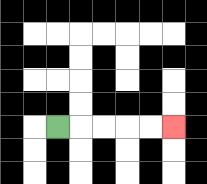{'start': '[2, 5]', 'end': '[7, 5]', 'path_directions': 'R,R,R,R,R', 'path_coordinates': '[[2, 5], [3, 5], [4, 5], [5, 5], [6, 5], [7, 5]]'}